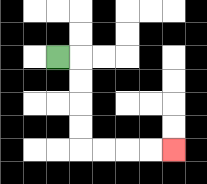{'start': '[2, 2]', 'end': '[7, 6]', 'path_directions': 'R,D,D,D,D,R,R,R,R', 'path_coordinates': '[[2, 2], [3, 2], [3, 3], [3, 4], [3, 5], [3, 6], [4, 6], [5, 6], [6, 6], [7, 6]]'}